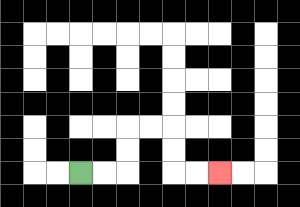{'start': '[3, 7]', 'end': '[9, 7]', 'path_directions': 'R,R,U,U,R,R,D,D,R,R', 'path_coordinates': '[[3, 7], [4, 7], [5, 7], [5, 6], [5, 5], [6, 5], [7, 5], [7, 6], [7, 7], [8, 7], [9, 7]]'}